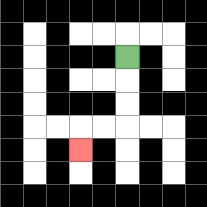{'start': '[5, 2]', 'end': '[3, 6]', 'path_directions': 'D,D,D,L,L,D', 'path_coordinates': '[[5, 2], [5, 3], [5, 4], [5, 5], [4, 5], [3, 5], [3, 6]]'}